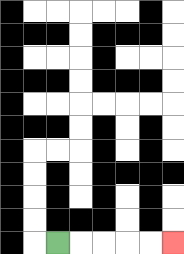{'start': '[2, 10]', 'end': '[7, 10]', 'path_directions': 'R,R,R,R,R', 'path_coordinates': '[[2, 10], [3, 10], [4, 10], [5, 10], [6, 10], [7, 10]]'}